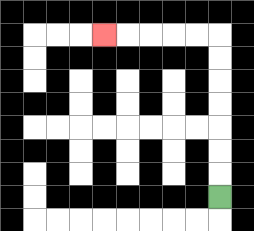{'start': '[9, 8]', 'end': '[4, 1]', 'path_directions': 'U,U,U,U,U,U,U,L,L,L,L,L', 'path_coordinates': '[[9, 8], [9, 7], [9, 6], [9, 5], [9, 4], [9, 3], [9, 2], [9, 1], [8, 1], [7, 1], [6, 1], [5, 1], [4, 1]]'}